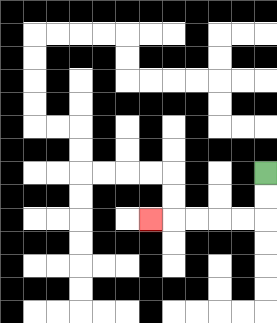{'start': '[11, 7]', 'end': '[6, 9]', 'path_directions': 'D,D,L,L,L,L,L', 'path_coordinates': '[[11, 7], [11, 8], [11, 9], [10, 9], [9, 9], [8, 9], [7, 9], [6, 9]]'}